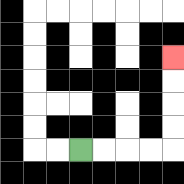{'start': '[3, 6]', 'end': '[7, 2]', 'path_directions': 'R,R,R,R,U,U,U,U', 'path_coordinates': '[[3, 6], [4, 6], [5, 6], [6, 6], [7, 6], [7, 5], [7, 4], [7, 3], [7, 2]]'}